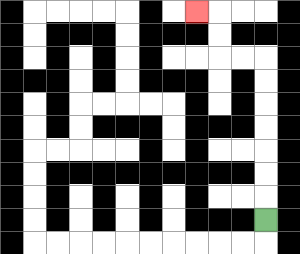{'start': '[11, 9]', 'end': '[8, 0]', 'path_directions': 'U,U,U,U,U,U,U,L,L,U,U,L', 'path_coordinates': '[[11, 9], [11, 8], [11, 7], [11, 6], [11, 5], [11, 4], [11, 3], [11, 2], [10, 2], [9, 2], [9, 1], [9, 0], [8, 0]]'}